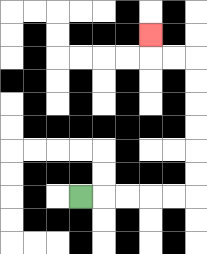{'start': '[3, 8]', 'end': '[6, 1]', 'path_directions': 'R,R,R,R,R,U,U,U,U,U,U,L,L,U', 'path_coordinates': '[[3, 8], [4, 8], [5, 8], [6, 8], [7, 8], [8, 8], [8, 7], [8, 6], [8, 5], [8, 4], [8, 3], [8, 2], [7, 2], [6, 2], [6, 1]]'}